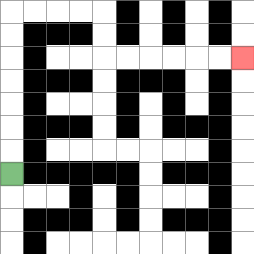{'start': '[0, 7]', 'end': '[10, 2]', 'path_directions': 'U,U,U,U,U,U,U,R,R,R,R,D,D,R,R,R,R,R,R', 'path_coordinates': '[[0, 7], [0, 6], [0, 5], [0, 4], [0, 3], [0, 2], [0, 1], [0, 0], [1, 0], [2, 0], [3, 0], [4, 0], [4, 1], [4, 2], [5, 2], [6, 2], [7, 2], [8, 2], [9, 2], [10, 2]]'}